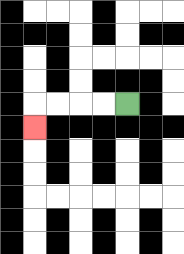{'start': '[5, 4]', 'end': '[1, 5]', 'path_directions': 'L,L,L,L,D', 'path_coordinates': '[[5, 4], [4, 4], [3, 4], [2, 4], [1, 4], [1, 5]]'}